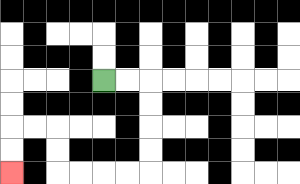{'start': '[4, 3]', 'end': '[0, 7]', 'path_directions': 'R,R,D,D,D,D,L,L,L,L,U,U,L,L,D,D', 'path_coordinates': '[[4, 3], [5, 3], [6, 3], [6, 4], [6, 5], [6, 6], [6, 7], [5, 7], [4, 7], [3, 7], [2, 7], [2, 6], [2, 5], [1, 5], [0, 5], [0, 6], [0, 7]]'}